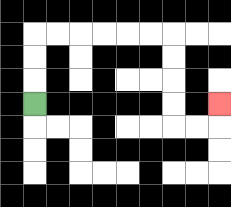{'start': '[1, 4]', 'end': '[9, 4]', 'path_directions': 'U,U,U,R,R,R,R,R,R,D,D,D,D,R,R,U', 'path_coordinates': '[[1, 4], [1, 3], [1, 2], [1, 1], [2, 1], [3, 1], [4, 1], [5, 1], [6, 1], [7, 1], [7, 2], [7, 3], [7, 4], [7, 5], [8, 5], [9, 5], [9, 4]]'}